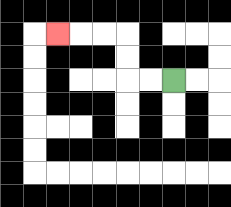{'start': '[7, 3]', 'end': '[2, 1]', 'path_directions': 'L,L,U,U,L,L,L', 'path_coordinates': '[[7, 3], [6, 3], [5, 3], [5, 2], [5, 1], [4, 1], [3, 1], [2, 1]]'}